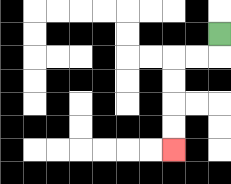{'start': '[9, 1]', 'end': '[7, 6]', 'path_directions': 'D,L,L,D,D,D,D', 'path_coordinates': '[[9, 1], [9, 2], [8, 2], [7, 2], [7, 3], [7, 4], [7, 5], [7, 6]]'}